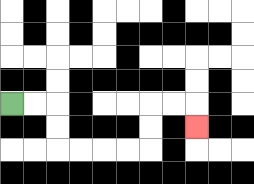{'start': '[0, 4]', 'end': '[8, 5]', 'path_directions': 'R,R,D,D,R,R,R,R,U,U,R,R,D', 'path_coordinates': '[[0, 4], [1, 4], [2, 4], [2, 5], [2, 6], [3, 6], [4, 6], [5, 6], [6, 6], [6, 5], [6, 4], [7, 4], [8, 4], [8, 5]]'}